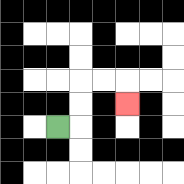{'start': '[2, 5]', 'end': '[5, 4]', 'path_directions': 'R,U,U,R,R,D', 'path_coordinates': '[[2, 5], [3, 5], [3, 4], [3, 3], [4, 3], [5, 3], [5, 4]]'}